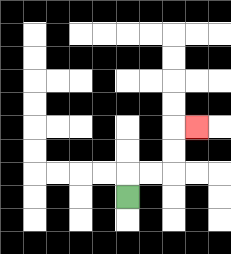{'start': '[5, 8]', 'end': '[8, 5]', 'path_directions': 'U,R,R,U,U,R', 'path_coordinates': '[[5, 8], [5, 7], [6, 7], [7, 7], [7, 6], [7, 5], [8, 5]]'}